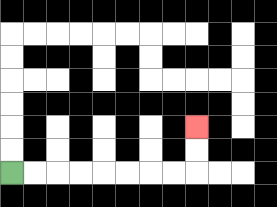{'start': '[0, 7]', 'end': '[8, 5]', 'path_directions': 'R,R,R,R,R,R,R,R,U,U', 'path_coordinates': '[[0, 7], [1, 7], [2, 7], [3, 7], [4, 7], [5, 7], [6, 7], [7, 7], [8, 7], [8, 6], [8, 5]]'}